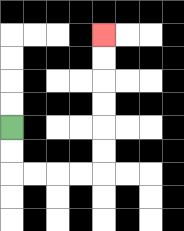{'start': '[0, 5]', 'end': '[4, 1]', 'path_directions': 'D,D,R,R,R,R,U,U,U,U,U,U', 'path_coordinates': '[[0, 5], [0, 6], [0, 7], [1, 7], [2, 7], [3, 7], [4, 7], [4, 6], [4, 5], [4, 4], [4, 3], [4, 2], [4, 1]]'}